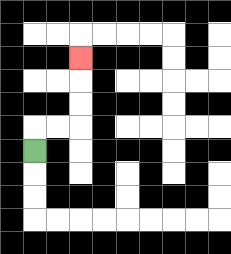{'start': '[1, 6]', 'end': '[3, 2]', 'path_directions': 'U,R,R,U,U,U', 'path_coordinates': '[[1, 6], [1, 5], [2, 5], [3, 5], [3, 4], [3, 3], [3, 2]]'}